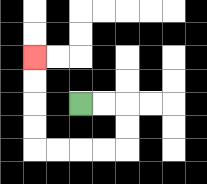{'start': '[3, 4]', 'end': '[1, 2]', 'path_directions': 'R,R,D,D,L,L,L,L,U,U,U,U', 'path_coordinates': '[[3, 4], [4, 4], [5, 4], [5, 5], [5, 6], [4, 6], [3, 6], [2, 6], [1, 6], [1, 5], [1, 4], [1, 3], [1, 2]]'}